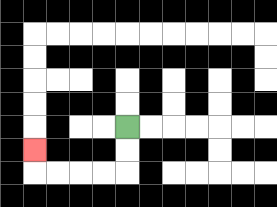{'start': '[5, 5]', 'end': '[1, 6]', 'path_directions': 'D,D,L,L,L,L,U', 'path_coordinates': '[[5, 5], [5, 6], [5, 7], [4, 7], [3, 7], [2, 7], [1, 7], [1, 6]]'}